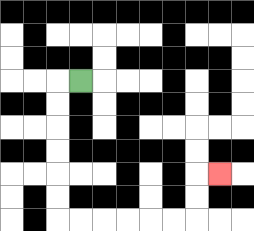{'start': '[3, 3]', 'end': '[9, 7]', 'path_directions': 'L,D,D,D,D,D,D,R,R,R,R,R,R,U,U,R', 'path_coordinates': '[[3, 3], [2, 3], [2, 4], [2, 5], [2, 6], [2, 7], [2, 8], [2, 9], [3, 9], [4, 9], [5, 9], [6, 9], [7, 9], [8, 9], [8, 8], [8, 7], [9, 7]]'}